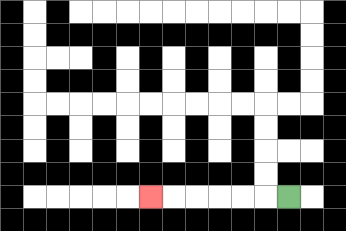{'start': '[12, 8]', 'end': '[6, 8]', 'path_directions': 'L,L,L,L,L,L', 'path_coordinates': '[[12, 8], [11, 8], [10, 8], [9, 8], [8, 8], [7, 8], [6, 8]]'}